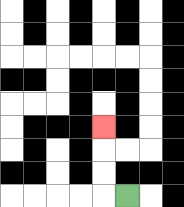{'start': '[5, 8]', 'end': '[4, 5]', 'path_directions': 'L,U,U,U', 'path_coordinates': '[[5, 8], [4, 8], [4, 7], [4, 6], [4, 5]]'}